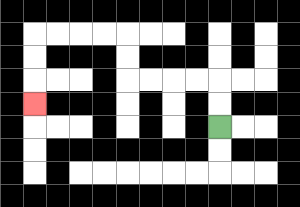{'start': '[9, 5]', 'end': '[1, 4]', 'path_directions': 'U,U,L,L,L,L,U,U,L,L,L,L,D,D,D', 'path_coordinates': '[[9, 5], [9, 4], [9, 3], [8, 3], [7, 3], [6, 3], [5, 3], [5, 2], [5, 1], [4, 1], [3, 1], [2, 1], [1, 1], [1, 2], [1, 3], [1, 4]]'}